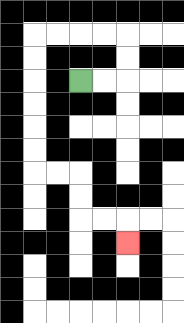{'start': '[3, 3]', 'end': '[5, 10]', 'path_directions': 'R,R,U,U,L,L,L,L,D,D,D,D,D,D,R,R,D,D,R,R,D', 'path_coordinates': '[[3, 3], [4, 3], [5, 3], [5, 2], [5, 1], [4, 1], [3, 1], [2, 1], [1, 1], [1, 2], [1, 3], [1, 4], [1, 5], [1, 6], [1, 7], [2, 7], [3, 7], [3, 8], [3, 9], [4, 9], [5, 9], [5, 10]]'}